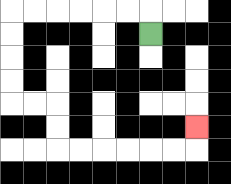{'start': '[6, 1]', 'end': '[8, 5]', 'path_directions': 'U,L,L,L,L,L,L,D,D,D,D,R,R,D,D,R,R,R,R,R,R,U', 'path_coordinates': '[[6, 1], [6, 0], [5, 0], [4, 0], [3, 0], [2, 0], [1, 0], [0, 0], [0, 1], [0, 2], [0, 3], [0, 4], [1, 4], [2, 4], [2, 5], [2, 6], [3, 6], [4, 6], [5, 6], [6, 6], [7, 6], [8, 6], [8, 5]]'}